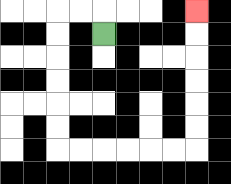{'start': '[4, 1]', 'end': '[8, 0]', 'path_directions': 'U,L,L,D,D,D,D,D,D,R,R,R,R,R,R,U,U,U,U,U,U', 'path_coordinates': '[[4, 1], [4, 0], [3, 0], [2, 0], [2, 1], [2, 2], [2, 3], [2, 4], [2, 5], [2, 6], [3, 6], [4, 6], [5, 6], [6, 6], [7, 6], [8, 6], [8, 5], [8, 4], [8, 3], [8, 2], [8, 1], [8, 0]]'}